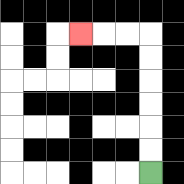{'start': '[6, 7]', 'end': '[3, 1]', 'path_directions': 'U,U,U,U,U,U,L,L,L', 'path_coordinates': '[[6, 7], [6, 6], [6, 5], [6, 4], [6, 3], [6, 2], [6, 1], [5, 1], [4, 1], [3, 1]]'}